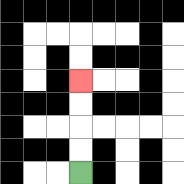{'start': '[3, 7]', 'end': '[3, 3]', 'path_directions': 'U,U,U,U', 'path_coordinates': '[[3, 7], [3, 6], [3, 5], [3, 4], [3, 3]]'}